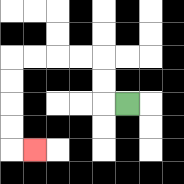{'start': '[5, 4]', 'end': '[1, 6]', 'path_directions': 'L,U,U,L,L,L,L,D,D,D,D,R', 'path_coordinates': '[[5, 4], [4, 4], [4, 3], [4, 2], [3, 2], [2, 2], [1, 2], [0, 2], [0, 3], [0, 4], [0, 5], [0, 6], [1, 6]]'}